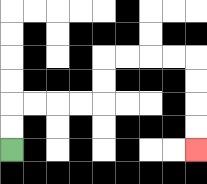{'start': '[0, 6]', 'end': '[8, 6]', 'path_directions': 'U,U,R,R,R,R,U,U,R,R,R,R,D,D,D,D', 'path_coordinates': '[[0, 6], [0, 5], [0, 4], [1, 4], [2, 4], [3, 4], [4, 4], [4, 3], [4, 2], [5, 2], [6, 2], [7, 2], [8, 2], [8, 3], [8, 4], [8, 5], [8, 6]]'}